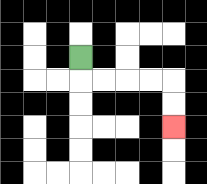{'start': '[3, 2]', 'end': '[7, 5]', 'path_directions': 'D,R,R,R,R,D,D', 'path_coordinates': '[[3, 2], [3, 3], [4, 3], [5, 3], [6, 3], [7, 3], [7, 4], [7, 5]]'}